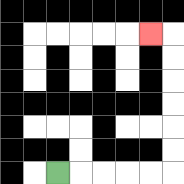{'start': '[2, 7]', 'end': '[6, 1]', 'path_directions': 'R,R,R,R,R,U,U,U,U,U,U,L', 'path_coordinates': '[[2, 7], [3, 7], [4, 7], [5, 7], [6, 7], [7, 7], [7, 6], [7, 5], [7, 4], [7, 3], [7, 2], [7, 1], [6, 1]]'}